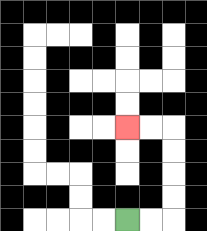{'start': '[5, 9]', 'end': '[5, 5]', 'path_directions': 'R,R,U,U,U,U,L,L', 'path_coordinates': '[[5, 9], [6, 9], [7, 9], [7, 8], [7, 7], [7, 6], [7, 5], [6, 5], [5, 5]]'}